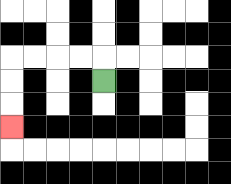{'start': '[4, 3]', 'end': '[0, 5]', 'path_directions': 'U,L,L,L,L,D,D,D', 'path_coordinates': '[[4, 3], [4, 2], [3, 2], [2, 2], [1, 2], [0, 2], [0, 3], [0, 4], [0, 5]]'}